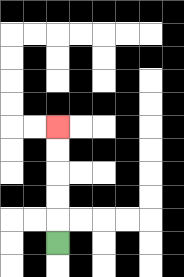{'start': '[2, 10]', 'end': '[2, 5]', 'path_directions': 'U,U,U,U,U', 'path_coordinates': '[[2, 10], [2, 9], [2, 8], [2, 7], [2, 6], [2, 5]]'}